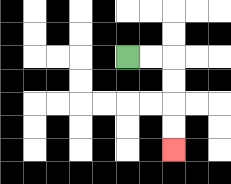{'start': '[5, 2]', 'end': '[7, 6]', 'path_directions': 'R,R,D,D,D,D', 'path_coordinates': '[[5, 2], [6, 2], [7, 2], [7, 3], [7, 4], [7, 5], [7, 6]]'}